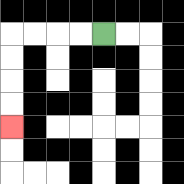{'start': '[4, 1]', 'end': '[0, 5]', 'path_directions': 'L,L,L,L,D,D,D,D', 'path_coordinates': '[[4, 1], [3, 1], [2, 1], [1, 1], [0, 1], [0, 2], [0, 3], [0, 4], [0, 5]]'}